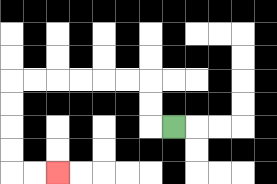{'start': '[7, 5]', 'end': '[2, 7]', 'path_directions': 'L,U,U,L,L,L,L,L,L,D,D,D,D,R,R', 'path_coordinates': '[[7, 5], [6, 5], [6, 4], [6, 3], [5, 3], [4, 3], [3, 3], [2, 3], [1, 3], [0, 3], [0, 4], [0, 5], [0, 6], [0, 7], [1, 7], [2, 7]]'}